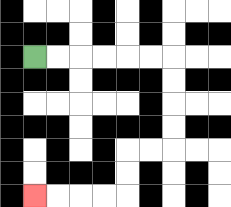{'start': '[1, 2]', 'end': '[1, 8]', 'path_directions': 'R,R,R,R,R,R,D,D,D,D,L,L,D,D,L,L,L,L', 'path_coordinates': '[[1, 2], [2, 2], [3, 2], [4, 2], [5, 2], [6, 2], [7, 2], [7, 3], [7, 4], [7, 5], [7, 6], [6, 6], [5, 6], [5, 7], [5, 8], [4, 8], [3, 8], [2, 8], [1, 8]]'}